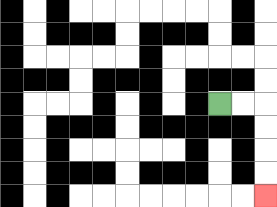{'start': '[9, 4]', 'end': '[11, 8]', 'path_directions': 'R,R,D,D,D,D', 'path_coordinates': '[[9, 4], [10, 4], [11, 4], [11, 5], [11, 6], [11, 7], [11, 8]]'}